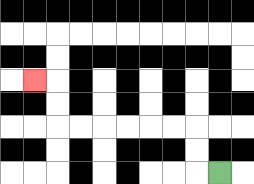{'start': '[9, 7]', 'end': '[1, 3]', 'path_directions': 'L,U,U,L,L,L,L,L,L,U,U,L', 'path_coordinates': '[[9, 7], [8, 7], [8, 6], [8, 5], [7, 5], [6, 5], [5, 5], [4, 5], [3, 5], [2, 5], [2, 4], [2, 3], [1, 3]]'}